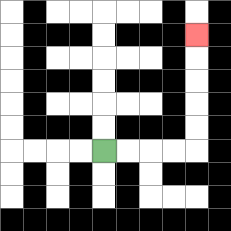{'start': '[4, 6]', 'end': '[8, 1]', 'path_directions': 'R,R,R,R,U,U,U,U,U', 'path_coordinates': '[[4, 6], [5, 6], [6, 6], [7, 6], [8, 6], [8, 5], [8, 4], [8, 3], [8, 2], [8, 1]]'}